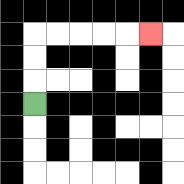{'start': '[1, 4]', 'end': '[6, 1]', 'path_directions': 'U,U,U,R,R,R,R,R', 'path_coordinates': '[[1, 4], [1, 3], [1, 2], [1, 1], [2, 1], [3, 1], [4, 1], [5, 1], [6, 1]]'}